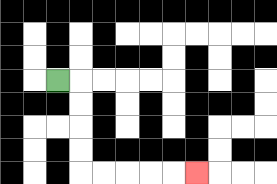{'start': '[2, 3]', 'end': '[8, 7]', 'path_directions': 'R,D,D,D,D,R,R,R,R,R', 'path_coordinates': '[[2, 3], [3, 3], [3, 4], [3, 5], [3, 6], [3, 7], [4, 7], [5, 7], [6, 7], [7, 7], [8, 7]]'}